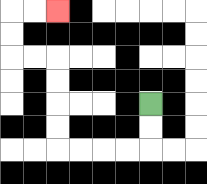{'start': '[6, 4]', 'end': '[2, 0]', 'path_directions': 'D,D,L,L,L,L,U,U,U,U,L,L,U,U,R,R', 'path_coordinates': '[[6, 4], [6, 5], [6, 6], [5, 6], [4, 6], [3, 6], [2, 6], [2, 5], [2, 4], [2, 3], [2, 2], [1, 2], [0, 2], [0, 1], [0, 0], [1, 0], [2, 0]]'}